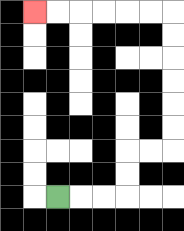{'start': '[2, 8]', 'end': '[1, 0]', 'path_directions': 'R,R,R,U,U,R,R,U,U,U,U,U,U,L,L,L,L,L,L', 'path_coordinates': '[[2, 8], [3, 8], [4, 8], [5, 8], [5, 7], [5, 6], [6, 6], [7, 6], [7, 5], [7, 4], [7, 3], [7, 2], [7, 1], [7, 0], [6, 0], [5, 0], [4, 0], [3, 0], [2, 0], [1, 0]]'}